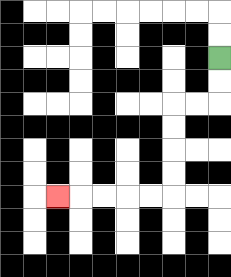{'start': '[9, 2]', 'end': '[2, 8]', 'path_directions': 'D,D,L,L,D,D,D,D,L,L,L,L,L', 'path_coordinates': '[[9, 2], [9, 3], [9, 4], [8, 4], [7, 4], [7, 5], [7, 6], [7, 7], [7, 8], [6, 8], [5, 8], [4, 8], [3, 8], [2, 8]]'}